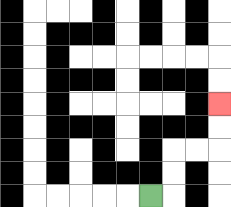{'start': '[6, 8]', 'end': '[9, 4]', 'path_directions': 'R,U,U,R,R,U,U', 'path_coordinates': '[[6, 8], [7, 8], [7, 7], [7, 6], [8, 6], [9, 6], [9, 5], [9, 4]]'}